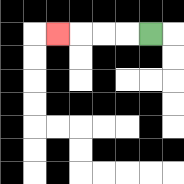{'start': '[6, 1]', 'end': '[2, 1]', 'path_directions': 'L,L,L,L', 'path_coordinates': '[[6, 1], [5, 1], [4, 1], [3, 1], [2, 1]]'}